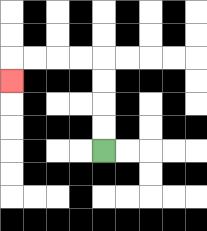{'start': '[4, 6]', 'end': '[0, 3]', 'path_directions': 'U,U,U,U,L,L,L,L,D', 'path_coordinates': '[[4, 6], [4, 5], [4, 4], [4, 3], [4, 2], [3, 2], [2, 2], [1, 2], [0, 2], [0, 3]]'}